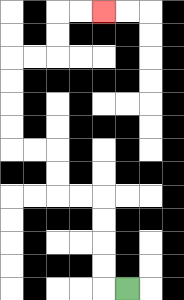{'start': '[5, 12]', 'end': '[4, 0]', 'path_directions': 'L,U,U,U,U,L,L,U,U,L,L,U,U,U,U,R,R,U,U,R,R', 'path_coordinates': '[[5, 12], [4, 12], [4, 11], [4, 10], [4, 9], [4, 8], [3, 8], [2, 8], [2, 7], [2, 6], [1, 6], [0, 6], [0, 5], [0, 4], [0, 3], [0, 2], [1, 2], [2, 2], [2, 1], [2, 0], [3, 0], [4, 0]]'}